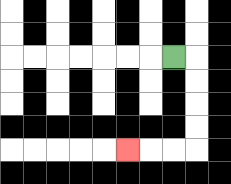{'start': '[7, 2]', 'end': '[5, 6]', 'path_directions': 'R,D,D,D,D,L,L,L', 'path_coordinates': '[[7, 2], [8, 2], [8, 3], [8, 4], [8, 5], [8, 6], [7, 6], [6, 6], [5, 6]]'}